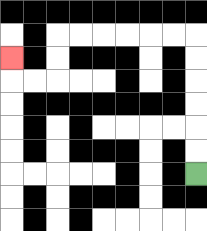{'start': '[8, 7]', 'end': '[0, 2]', 'path_directions': 'U,U,U,U,U,U,L,L,L,L,L,L,D,D,L,L,U', 'path_coordinates': '[[8, 7], [8, 6], [8, 5], [8, 4], [8, 3], [8, 2], [8, 1], [7, 1], [6, 1], [5, 1], [4, 1], [3, 1], [2, 1], [2, 2], [2, 3], [1, 3], [0, 3], [0, 2]]'}